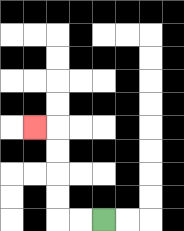{'start': '[4, 9]', 'end': '[1, 5]', 'path_directions': 'L,L,U,U,U,U,L', 'path_coordinates': '[[4, 9], [3, 9], [2, 9], [2, 8], [2, 7], [2, 6], [2, 5], [1, 5]]'}